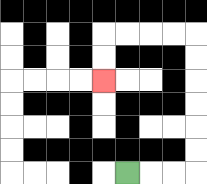{'start': '[5, 7]', 'end': '[4, 3]', 'path_directions': 'R,R,R,U,U,U,U,U,U,L,L,L,L,D,D', 'path_coordinates': '[[5, 7], [6, 7], [7, 7], [8, 7], [8, 6], [8, 5], [8, 4], [8, 3], [8, 2], [8, 1], [7, 1], [6, 1], [5, 1], [4, 1], [4, 2], [4, 3]]'}